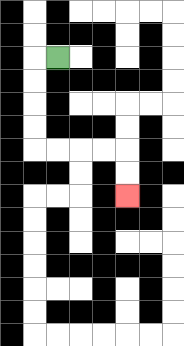{'start': '[2, 2]', 'end': '[5, 8]', 'path_directions': 'L,D,D,D,D,R,R,R,R,D,D', 'path_coordinates': '[[2, 2], [1, 2], [1, 3], [1, 4], [1, 5], [1, 6], [2, 6], [3, 6], [4, 6], [5, 6], [5, 7], [5, 8]]'}